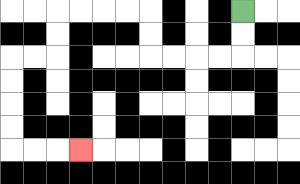{'start': '[10, 0]', 'end': '[3, 6]', 'path_directions': 'D,D,L,L,L,L,U,U,L,L,L,L,D,D,L,L,D,D,D,D,R,R,R', 'path_coordinates': '[[10, 0], [10, 1], [10, 2], [9, 2], [8, 2], [7, 2], [6, 2], [6, 1], [6, 0], [5, 0], [4, 0], [3, 0], [2, 0], [2, 1], [2, 2], [1, 2], [0, 2], [0, 3], [0, 4], [0, 5], [0, 6], [1, 6], [2, 6], [3, 6]]'}